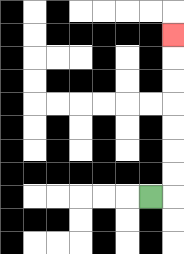{'start': '[6, 8]', 'end': '[7, 1]', 'path_directions': 'R,U,U,U,U,U,U,U', 'path_coordinates': '[[6, 8], [7, 8], [7, 7], [7, 6], [7, 5], [7, 4], [7, 3], [7, 2], [7, 1]]'}